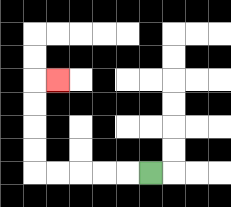{'start': '[6, 7]', 'end': '[2, 3]', 'path_directions': 'L,L,L,L,L,U,U,U,U,R', 'path_coordinates': '[[6, 7], [5, 7], [4, 7], [3, 7], [2, 7], [1, 7], [1, 6], [1, 5], [1, 4], [1, 3], [2, 3]]'}